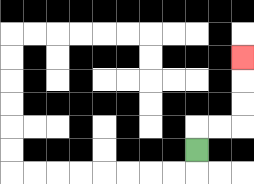{'start': '[8, 6]', 'end': '[10, 2]', 'path_directions': 'U,R,R,U,U,U', 'path_coordinates': '[[8, 6], [8, 5], [9, 5], [10, 5], [10, 4], [10, 3], [10, 2]]'}